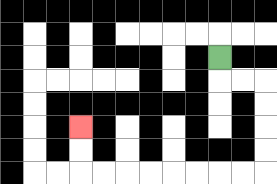{'start': '[9, 2]', 'end': '[3, 5]', 'path_directions': 'D,R,R,D,D,D,D,L,L,L,L,L,L,L,L,U,U', 'path_coordinates': '[[9, 2], [9, 3], [10, 3], [11, 3], [11, 4], [11, 5], [11, 6], [11, 7], [10, 7], [9, 7], [8, 7], [7, 7], [6, 7], [5, 7], [4, 7], [3, 7], [3, 6], [3, 5]]'}